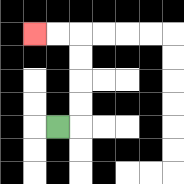{'start': '[2, 5]', 'end': '[1, 1]', 'path_directions': 'R,U,U,U,U,L,L', 'path_coordinates': '[[2, 5], [3, 5], [3, 4], [3, 3], [3, 2], [3, 1], [2, 1], [1, 1]]'}